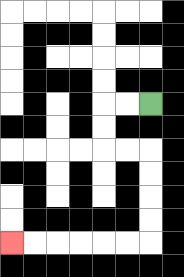{'start': '[6, 4]', 'end': '[0, 10]', 'path_directions': 'L,L,D,D,R,R,D,D,D,D,L,L,L,L,L,L', 'path_coordinates': '[[6, 4], [5, 4], [4, 4], [4, 5], [4, 6], [5, 6], [6, 6], [6, 7], [6, 8], [6, 9], [6, 10], [5, 10], [4, 10], [3, 10], [2, 10], [1, 10], [0, 10]]'}